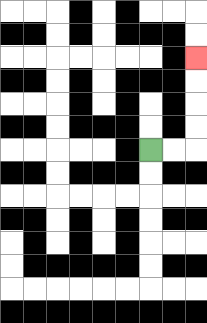{'start': '[6, 6]', 'end': '[8, 2]', 'path_directions': 'R,R,U,U,U,U', 'path_coordinates': '[[6, 6], [7, 6], [8, 6], [8, 5], [8, 4], [8, 3], [8, 2]]'}